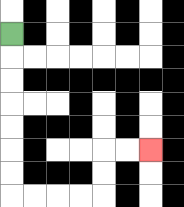{'start': '[0, 1]', 'end': '[6, 6]', 'path_directions': 'D,D,D,D,D,D,D,R,R,R,R,U,U,R,R', 'path_coordinates': '[[0, 1], [0, 2], [0, 3], [0, 4], [0, 5], [0, 6], [0, 7], [0, 8], [1, 8], [2, 8], [3, 8], [4, 8], [4, 7], [4, 6], [5, 6], [6, 6]]'}